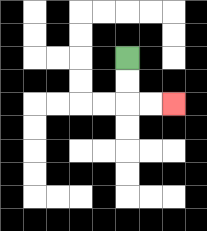{'start': '[5, 2]', 'end': '[7, 4]', 'path_directions': 'D,D,R,R', 'path_coordinates': '[[5, 2], [5, 3], [5, 4], [6, 4], [7, 4]]'}